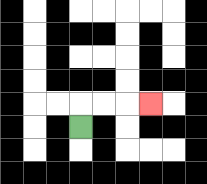{'start': '[3, 5]', 'end': '[6, 4]', 'path_directions': 'U,R,R,R', 'path_coordinates': '[[3, 5], [3, 4], [4, 4], [5, 4], [6, 4]]'}